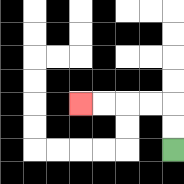{'start': '[7, 6]', 'end': '[3, 4]', 'path_directions': 'U,U,L,L,L,L', 'path_coordinates': '[[7, 6], [7, 5], [7, 4], [6, 4], [5, 4], [4, 4], [3, 4]]'}